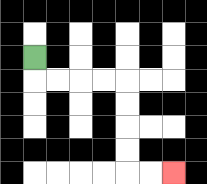{'start': '[1, 2]', 'end': '[7, 7]', 'path_directions': 'D,R,R,R,R,D,D,D,D,R,R', 'path_coordinates': '[[1, 2], [1, 3], [2, 3], [3, 3], [4, 3], [5, 3], [5, 4], [5, 5], [5, 6], [5, 7], [6, 7], [7, 7]]'}